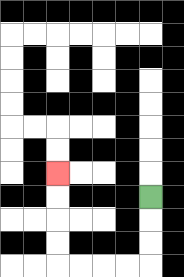{'start': '[6, 8]', 'end': '[2, 7]', 'path_directions': 'D,D,D,L,L,L,L,U,U,U,U', 'path_coordinates': '[[6, 8], [6, 9], [6, 10], [6, 11], [5, 11], [4, 11], [3, 11], [2, 11], [2, 10], [2, 9], [2, 8], [2, 7]]'}